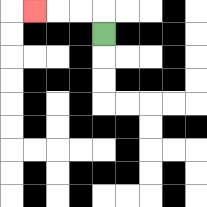{'start': '[4, 1]', 'end': '[1, 0]', 'path_directions': 'U,L,L,L', 'path_coordinates': '[[4, 1], [4, 0], [3, 0], [2, 0], [1, 0]]'}